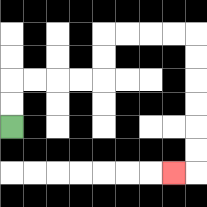{'start': '[0, 5]', 'end': '[7, 7]', 'path_directions': 'U,U,R,R,R,R,U,U,R,R,R,R,D,D,D,D,D,D,L', 'path_coordinates': '[[0, 5], [0, 4], [0, 3], [1, 3], [2, 3], [3, 3], [4, 3], [4, 2], [4, 1], [5, 1], [6, 1], [7, 1], [8, 1], [8, 2], [8, 3], [8, 4], [8, 5], [8, 6], [8, 7], [7, 7]]'}